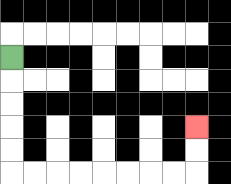{'start': '[0, 2]', 'end': '[8, 5]', 'path_directions': 'D,D,D,D,D,R,R,R,R,R,R,R,R,U,U', 'path_coordinates': '[[0, 2], [0, 3], [0, 4], [0, 5], [0, 6], [0, 7], [1, 7], [2, 7], [3, 7], [4, 7], [5, 7], [6, 7], [7, 7], [8, 7], [8, 6], [8, 5]]'}